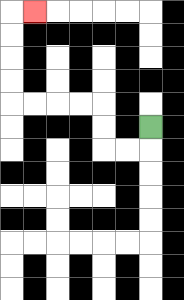{'start': '[6, 5]', 'end': '[1, 0]', 'path_directions': 'D,L,L,U,U,L,L,L,L,U,U,U,U,R', 'path_coordinates': '[[6, 5], [6, 6], [5, 6], [4, 6], [4, 5], [4, 4], [3, 4], [2, 4], [1, 4], [0, 4], [0, 3], [0, 2], [0, 1], [0, 0], [1, 0]]'}